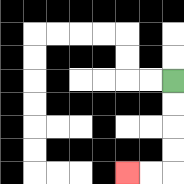{'start': '[7, 3]', 'end': '[5, 7]', 'path_directions': 'D,D,D,D,L,L', 'path_coordinates': '[[7, 3], [7, 4], [7, 5], [7, 6], [7, 7], [6, 7], [5, 7]]'}